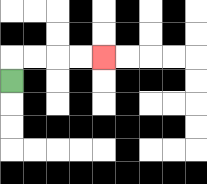{'start': '[0, 3]', 'end': '[4, 2]', 'path_directions': 'U,R,R,R,R', 'path_coordinates': '[[0, 3], [0, 2], [1, 2], [2, 2], [3, 2], [4, 2]]'}